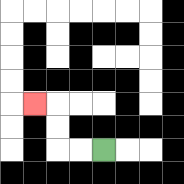{'start': '[4, 6]', 'end': '[1, 4]', 'path_directions': 'L,L,U,U,L', 'path_coordinates': '[[4, 6], [3, 6], [2, 6], [2, 5], [2, 4], [1, 4]]'}